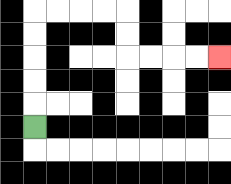{'start': '[1, 5]', 'end': '[9, 2]', 'path_directions': 'U,U,U,U,U,R,R,R,R,D,D,R,R,R,R', 'path_coordinates': '[[1, 5], [1, 4], [1, 3], [1, 2], [1, 1], [1, 0], [2, 0], [3, 0], [4, 0], [5, 0], [5, 1], [5, 2], [6, 2], [7, 2], [8, 2], [9, 2]]'}